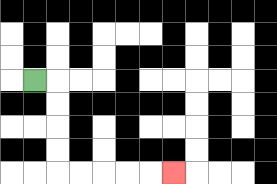{'start': '[1, 3]', 'end': '[7, 7]', 'path_directions': 'R,D,D,D,D,R,R,R,R,R', 'path_coordinates': '[[1, 3], [2, 3], [2, 4], [2, 5], [2, 6], [2, 7], [3, 7], [4, 7], [5, 7], [6, 7], [7, 7]]'}